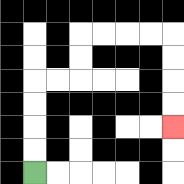{'start': '[1, 7]', 'end': '[7, 5]', 'path_directions': 'U,U,U,U,R,R,U,U,R,R,R,R,D,D,D,D', 'path_coordinates': '[[1, 7], [1, 6], [1, 5], [1, 4], [1, 3], [2, 3], [3, 3], [3, 2], [3, 1], [4, 1], [5, 1], [6, 1], [7, 1], [7, 2], [7, 3], [7, 4], [7, 5]]'}